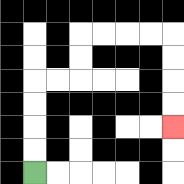{'start': '[1, 7]', 'end': '[7, 5]', 'path_directions': 'U,U,U,U,R,R,U,U,R,R,R,R,D,D,D,D', 'path_coordinates': '[[1, 7], [1, 6], [1, 5], [1, 4], [1, 3], [2, 3], [3, 3], [3, 2], [3, 1], [4, 1], [5, 1], [6, 1], [7, 1], [7, 2], [7, 3], [7, 4], [7, 5]]'}